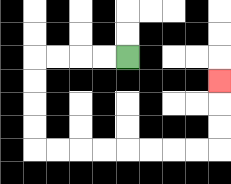{'start': '[5, 2]', 'end': '[9, 3]', 'path_directions': 'L,L,L,L,D,D,D,D,R,R,R,R,R,R,R,R,U,U,U', 'path_coordinates': '[[5, 2], [4, 2], [3, 2], [2, 2], [1, 2], [1, 3], [1, 4], [1, 5], [1, 6], [2, 6], [3, 6], [4, 6], [5, 6], [6, 6], [7, 6], [8, 6], [9, 6], [9, 5], [9, 4], [9, 3]]'}